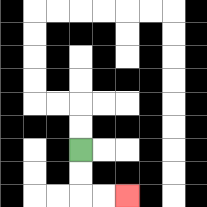{'start': '[3, 6]', 'end': '[5, 8]', 'path_directions': 'D,D,R,R', 'path_coordinates': '[[3, 6], [3, 7], [3, 8], [4, 8], [5, 8]]'}